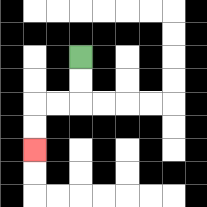{'start': '[3, 2]', 'end': '[1, 6]', 'path_directions': 'D,D,L,L,D,D', 'path_coordinates': '[[3, 2], [3, 3], [3, 4], [2, 4], [1, 4], [1, 5], [1, 6]]'}